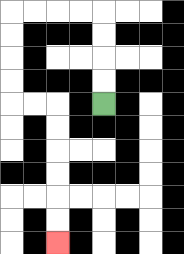{'start': '[4, 4]', 'end': '[2, 10]', 'path_directions': 'U,U,U,U,L,L,L,L,D,D,D,D,R,R,D,D,D,D,D,D', 'path_coordinates': '[[4, 4], [4, 3], [4, 2], [4, 1], [4, 0], [3, 0], [2, 0], [1, 0], [0, 0], [0, 1], [0, 2], [0, 3], [0, 4], [1, 4], [2, 4], [2, 5], [2, 6], [2, 7], [2, 8], [2, 9], [2, 10]]'}